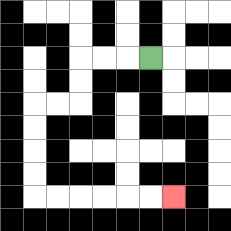{'start': '[6, 2]', 'end': '[7, 8]', 'path_directions': 'L,L,L,D,D,L,L,D,D,D,D,R,R,R,R,R,R', 'path_coordinates': '[[6, 2], [5, 2], [4, 2], [3, 2], [3, 3], [3, 4], [2, 4], [1, 4], [1, 5], [1, 6], [1, 7], [1, 8], [2, 8], [3, 8], [4, 8], [5, 8], [6, 8], [7, 8]]'}